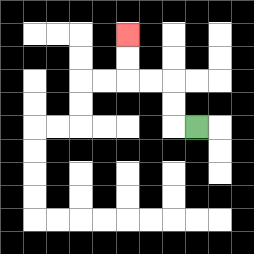{'start': '[8, 5]', 'end': '[5, 1]', 'path_directions': 'L,U,U,L,L,U,U', 'path_coordinates': '[[8, 5], [7, 5], [7, 4], [7, 3], [6, 3], [5, 3], [5, 2], [5, 1]]'}